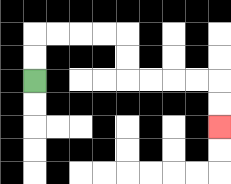{'start': '[1, 3]', 'end': '[9, 5]', 'path_directions': 'U,U,R,R,R,R,D,D,R,R,R,R,D,D', 'path_coordinates': '[[1, 3], [1, 2], [1, 1], [2, 1], [3, 1], [4, 1], [5, 1], [5, 2], [5, 3], [6, 3], [7, 3], [8, 3], [9, 3], [9, 4], [9, 5]]'}